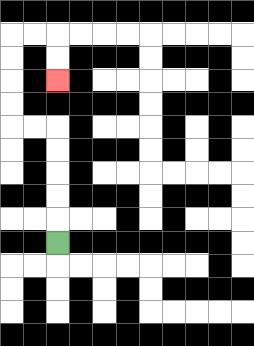{'start': '[2, 10]', 'end': '[2, 3]', 'path_directions': 'U,U,U,U,U,L,L,U,U,U,U,R,R,D,D', 'path_coordinates': '[[2, 10], [2, 9], [2, 8], [2, 7], [2, 6], [2, 5], [1, 5], [0, 5], [0, 4], [0, 3], [0, 2], [0, 1], [1, 1], [2, 1], [2, 2], [2, 3]]'}